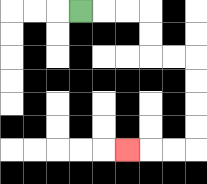{'start': '[3, 0]', 'end': '[5, 6]', 'path_directions': 'R,R,R,D,D,R,R,D,D,D,D,L,L,L', 'path_coordinates': '[[3, 0], [4, 0], [5, 0], [6, 0], [6, 1], [6, 2], [7, 2], [8, 2], [8, 3], [8, 4], [8, 5], [8, 6], [7, 6], [6, 6], [5, 6]]'}